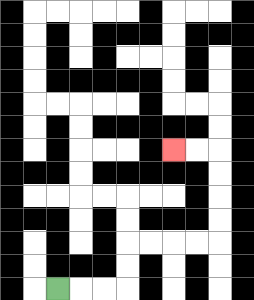{'start': '[2, 12]', 'end': '[7, 6]', 'path_directions': 'R,R,R,U,U,R,R,R,R,U,U,U,U,L,L', 'path_coordinates': '[[2, 12], [3, 12], [4, 12], [5, 12], [5, 11], [5, 10], [6, 10], [7, 10], [8, 10], [9, 10], [9, 9], [9, 8], [9, 7], [9, 6], [8, 6], [7, 6]]'}